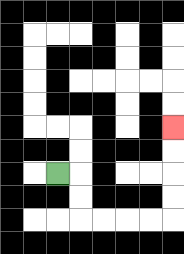{'start': '[2, 7]', 'end': '[7, 5]', 'path_directions': 'R,D,D,R,R,R,R,U,U,U,U', 'path_coordinates': '[[2, 7], [3, 7], [3, 8], [3, 9], [4, 9], [5, 9], [6, 9], [7, 9], [7, 8], [7, 7], [7, 6], [7, 5]]'}